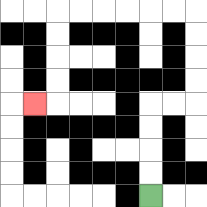{'start': '[6, 8]', 'end': '[1, 4]', 'path_directions': 'U,U,U,U,R,R,U,U,U,U,L,L,L,L,L,L,D,D,D,D,L', 'path_coordinates': '[[6, 8], [6, 7], [6, 6], [6, 5], [6, 4], [7, 4], [8, 4], [8, 3], [8, 2], [8, 1], [8, 0], [7, 0], [6, 0], [5, 0], [4, 0], [3, 0], [2, 0], [2, 1], [2, 2], [2, 3], [2, 4], [1, 4]]'}